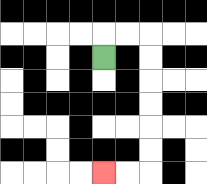{'start': '[4, 2]', 'end': '[4, 7]', 'path_directions': 'U,R,R,D,D,D,D,D,D,L,L', 'path_coordinates': '[[4, 2], [4, 1], [5, 1], [6, 1], [6, 2], [6, 3], [6, 4], [6, 5], [6, 6], [6, 7], [5, 7], [4, 7]]'}